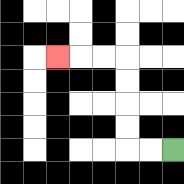{'start': '[7, 6]', 'end': '[2, 2]', 'path_directions': 'L,L,U,U,U,U,L,L,L', 'path_coordinates': '[[7, 6], [6, 6], [5, 6], [5, 5], [5, 4], [5, 3], [5, 2], [4, 2], [3, 2], [2, 2]]'}